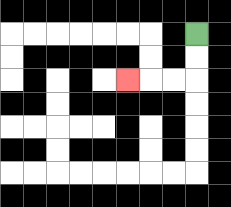{'start': '[8, 1]', 'end': '[5, 3]', 'path_directions': 'D,D,L,L,L', 'path_coordinates': '[[8, 1], [8, 2], [8, 3], [7, 3], [6, 3], [5, 3]]'}